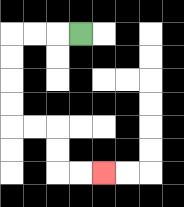{'start': '[3, 1]', 'end': '[4, 7]', 'path_directions': 'L,L,L,D,D,D,D,R,R,D,D,R,R', 'path_coordinates': '[[3, 1], [2, 1], [1, 1], [0, 1], [0, 2], [0, 3], [0, 4], [0, 5], [1, 5], [2, 5], [2, 6], [2, 7], [3, 7], [4, 7]]'}